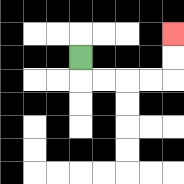{'start': '[3, 2]', 'end': '[7, 1]', 'path_directions': 'D,R,R,R,R,U,U', 'path_coordinates': '[[3, 2], [3, 3], [4, 3], [5, 3], [6, 3], [7, 3], [7, 2], [7, 1]]'}